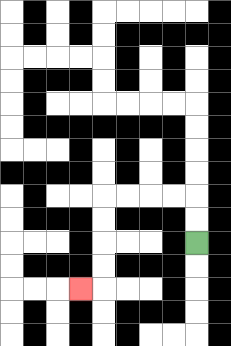{'start': '[8, 10]', 'end': '[3, 12]', 'path_directions': 'U,U,L,L,L,L,D,D,D,D,L', 'path_coordinates': '[[8, 10], [8, 9], [8, 8], [7, 8], [6, 8], [5, 8], [4, 8], [4, 9], [4, 10], [4, 11], [4, 12], [3, 12]]'}